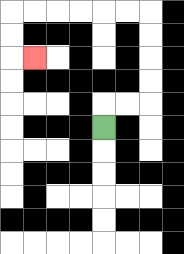{'start': '[4, 5]', 'end': '[1, 2]', 'path_directions': 'U,R,R,U,U,U,U,L,L,L,L,L,L,D,D,R', 'path_coordinates': '[[4, 5], [4, 4], [5, 4], [6, 4], [6, 3], [6, 2], [6, 1], [6, 0], [5, 0], [4, 0], [3, 0], [2, 0], [1, 0], [0, 0], [0, 1], [0, 2], [1, 2]]'}